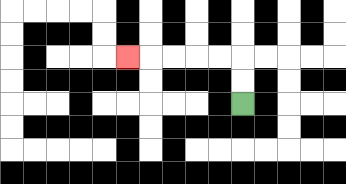{'start': '[10, 4]', 'end': '[5, 2]', 'path_directions': 'U,U,L,L,L,L,L', 'path_coordinates': '[[10, 4], [10, 3], [10, 2], [9, 2], [8, 2], [7, 2], [6, 2], [5, 2]]'}